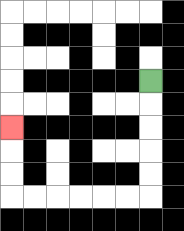{'start': '[6, 3]', 'end': '[0, 5]', 'path_directions': 'D,D,D,D,D,L,L,L,L,L,L,U,U,U', 'path_coordinates': '[[6, 3], [6, 4], [6, 5], [6, 6], [6, 7], [6, 8], [5, 8], [4, 8], [3, 8], [2, 8], [1, 8], [0, 8], [0, 7], [0, 6], [0, 5]]'}